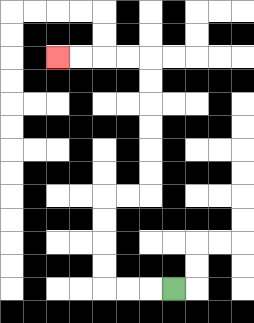{'start': '[7, 12]', 'end': '[2, 2]', 'path_directions': 'L,L,L,U,U,U,U,R,R,U,U,U,U,U,U,L,L,L,L', 'path_coordinates': '[[7, 12], [6, 12], [5, 12], [4, 12], [4, 11], [4, 10], [4, 9], [4, 8], [5, 8], [6, 8], [6, 7], [6, 6], [6, 5], [6, 4], [6, 3], [6, 2], [5, 2], [4, 2], [3, 2], [2, 2]]'}